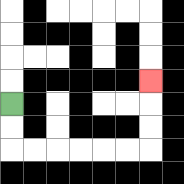{'start': '[0, 4]', 'end': '[6, 3]', 'path_directions': 'D,D,R,R,R,R,R,R,U,U,U', 'path_coordinates': '[[0, 4], [0, 5], [0, 6], [1, 6], [2, 6], [3, 6], [4, 6], [5, 6], [6, 6], [6, 5], [6, 4], [6, 3]]'}